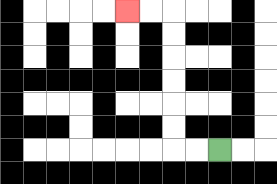{'start': '[9, 6]', 'end': '[5, 0]', 'path_directions': 'L,L,U,U,U,U,U,U,L,L', 'path_coordinates': '[[9, 6], [8, 6], [7, 6], [7, 5], [7, 4], [7, 3], [7, 2], [7, 1], [7, 0], [6, 0], [5, 0]]'}